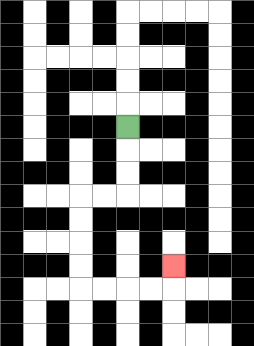{'start': '[5, 5]', 'end': '[7, 11]', 'path_directions': 'D,D,D,L,L,D,D,D,D,R,R,R,R,U', 'path_coordinates': '[[5, 5], [5, 6], [5, 7], [5, 8], [4, 8], [3, 8], [3, 9], [3, 10], [3, 11], [3, 12], [4, 12], [5, 12], [6, 12], [7, 12], [7, 11]]'}